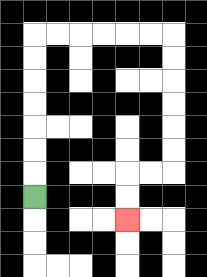{'start': '[1, 8]', 'end': '[5, 9]', 'path_directions': 'U,U,U,U,U,U,U,R,R,R,R,R,R,D,D,D,D,D,D,L,L,D,D', 'path_coordinates': '[[1, 8], [1, 7], [1, 6], [1, 5], [1, 4], [1, 3], [1, 2], [1, 1], [2, 1], [3, 1], [4, 1], [5, 1], [6, 1], [7, 1], [7, 2], [7, 3], [7, 4], [7, 5], [7, 6], [7, 7], [6, 7], [5, 7], [5, 8], [5, 9]]'}